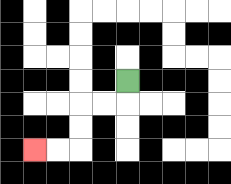{'start': '[5, 3]', 'end': '[1, 6]', 'path_directions': 'D,L,L,D,D,L,L', 'path_coordinates': '[[5, 3], [5, 4], [4, 4], [3, 4], [3, 5], [3, 6], [2, 6], [1, 6]]'}